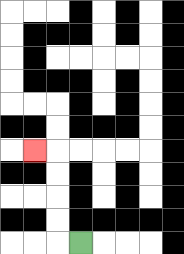{'start': '[3, 10]', 'end': '[1, 6]', 'path_directions': 'L,U,U,U,U,L', 'path_coordinates': '[[3, 10], [2, 10], [2, 9], [2, 8], [2, 7], [2, 6], [1, 6]]'}